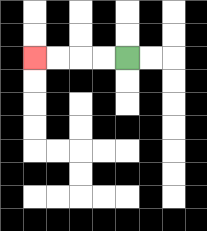{'start': '[5, 2]', 'end': '[1, 2]', 'path_directions': 'L,L,L,L', 'path_coordinates': '[[5, 2], [4, 2], [3, 2], [2, 2], [1, 2]]'}